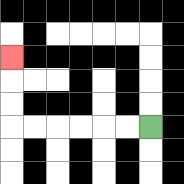{'start': '[6, 5]', 'end': '[0, 2]', 'path_directions': 'L,L,L,L,L,L,U,U,U', 'path_coordinates': '[[6, 5], [5, 5], [4, 5], [3, 5], [2, 5], [1, 5], [0, 5], [0, 4], [0, 3], [0, 2]]'}